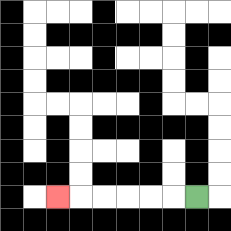{'start': '[8, 8]', 'end': '[2, 8]', 'path_directions': 'L,L,L,L,L,L', 'path_coordinates': '[[8, 8], [7, 8], [6, 8], [5, 8], [4, 8], [3, 8], [2, 8]]'}